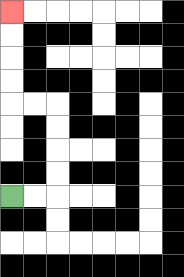{'start': '[0, 8]', 'end': '[0, 0]', 'path_directions': 'R,R,U,U,U,U,L,L,U,U,U,U', 'path_coordinates': '[[0, 8], [1, 8], [2, 8], [2, 7], [2, 6], [2, 5], [2, 4], [1, 4], [0, 4], [0, 3], [0, 2], [0, 1], [0, 0]]'}